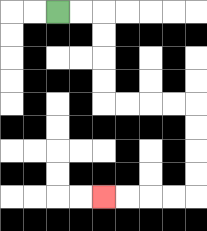{'start': '[2, 0]', 'end': '[4, 8]', 'path_directions': 'R,R,D,D,D,D,R,R,R,R,D,D,D,D,L,L,L,L', 'path_coordinates': '[[2, 0], [3, 0], [4, 0], [4, 1], [4, 2], [4, 3], [4, 4], [5, 4], [6, 4], [7, 4], [8, 4], [8, 5], [8, 6], [8, 7], [8, 8], [7, 8], [6, 8], [5, 8], [4, 8]]'}